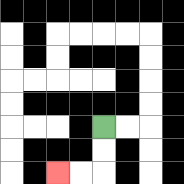{'start': '[4, 5]', 'end': '[2, 7]', 'path_directions': 'D,D,L,L', 'path_coordinates': '[[4, 5], [4, 6], [4, 7], [3, 7], [2, 7]]'}